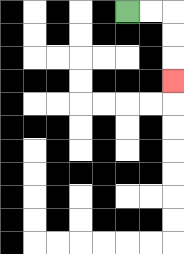{'start': '[5, 0]', 'end': '[7, 3]', 'path_directions': 'R,R,D,D,D', 'path_coordinates': '[[5, 0], [6, 0], [7, 0], [7, 1], [7, 2], [7, 3]]'}